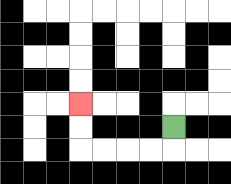{'start': '[7, 5]', 'end': '[3, 4]', 'path_directions': 'D,L,L,L,L,U,U', 'path_coordinates': '[[7, 5], [7, 6], [6, 6], [5, 6], [4, 6], [3, 6], [3, 5], [3, 4]]'}